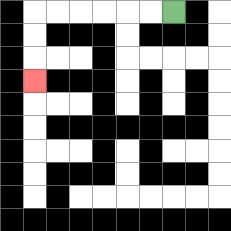{'start': '[7, 0]', 'end': '[1, 3]', 'path_directions': 'L,L,L,L,L,L,D,D,D', 'path_coordinates': '[[7, 0], [6, 0], [5, 0], [4, 0], [3, 0], [2, 0], [1, 0], [1, 1], [1, 2], [1, 3]]'}